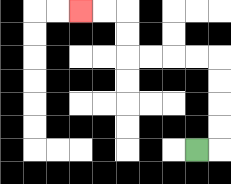{'start': '[8, 6]', 'end': '[3, 0]', 'path_directions': 'R,U,U,U,U,L,L,L,L,U,U,L,L', 'path_coordinates': '[[8, 6], [9, 6], [9, 5], [9, 4], [9, 3], [9, 2], [8, 2], [7, 2], [6, 2], [5, 2], [5, 1], [5, 0], [4, 0], [3, 0]]'}